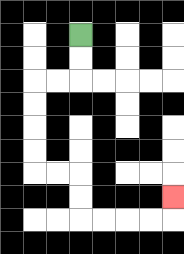{'start': '[3, 1]', 'end': '[7, 8]', 'path_directions': 'D,D,L,L,D,D,D,D,R,R,D,D,R,R,R,R,U', 'path_coordinates': '[[3, 1], [3, 2], [3, 3], [2, 3], [1, 3], [1, 4], [1, 5], [1, 6], [1, 7], [2, 7], [3, 7], [3, 8], [3, 9], [4, 9], [5, 9], [6, 9], [7, 9], [7, 8]]'}